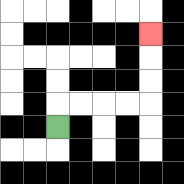{'start': '[2, 5]', 'end': '[6, 1]', 'path_directions': 'U,R,R,R,R,U,U,U', 'path_coordinates': '[[2, 5], [2, 4], [3, 4], [4, 4], [5, 4], [6, 4], [6, 3], [6, 2], [6, 1]]'}